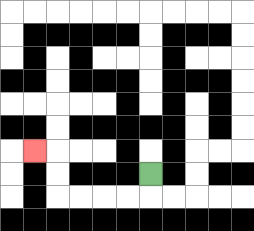{'start': '[6, 7]', 'end': '[1, 6]', 'path_directions': 'D,L,L,L,L,U,U,L', 'path_coordinates': '[[6, 7], [6, 8], [5, 8], [4, 8], [3, 8], [2, 8], [2, 7], [2, 6], [1, 6]]'}